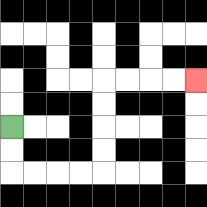{'start': '[0, 5]', 'end': '[8, 3]', 'path_directions': 'D,D,R,R,R,R,U,U,U,U,R,R,R,R', 'path_coordinates': '[[0, 5], [0, 6], [0, 7], [1, 7], [2, 7], [3, 7], [4, 7], [4, 6], [4, 5], [4, 4], [4, 3], [5, 3], [6, 3], [7, 3], [8, 3]]'}